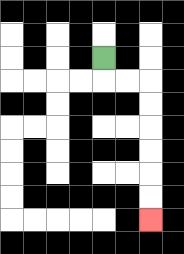{'start': '[4, 2]', 'end': '[6, 9]', 'path_directions': 'D,R,R,D,D,D,D,D,D', 'path_coordinates': '[[4, 2], [4, 3], [5, 3], [6, 3], [6, 4], [6, 5], [6, 6], [6, 7], [6, 8], [6, 9]]'}